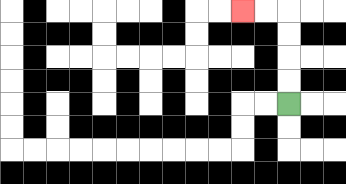{'start': '[12, 4]', 'end': '[10, 0]', 'path_directions': 'U,U,U,U,L,L', 'path_coordinates': '[[12, 4], [12, 3], [12, 2], [12, 1], [12, 0], [11, 0], [10, 0]]'}